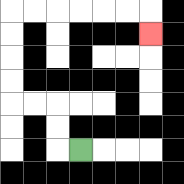{'start': '[3, 6]', 'end': '[6, 1]', 'path_directions': 'L,U,U,L,L,U,U,U,U,R,R,R,R,R,R,D', 'path_coordinates': '[[3, 6], [2, 6], [2, 5], [2, 4], [1, 4], [0, 4], [0, 3], [0, 2], [0, 1], [0, 0], [1, 0], [2, 0], [3, 0], [4, 0], [5, 0], [6, 0], [6, 1]]'}